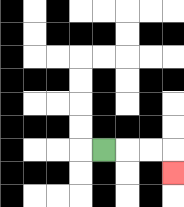{'start': '[4, 6]', 'end': '[7, 7]', 'path_directions': 'R,R,R,D', 'path_coordinates': '[[4, 6], [5, 6], [6, 6], [7, 6], [7, 7]]'}